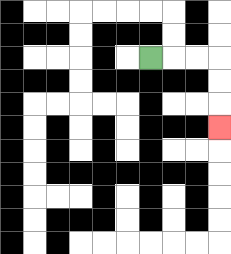{'start': '[6, 2]', 'end': '[9, 5]', 'path_directions': 'R,R,R,D,D,D', 'path_coordinates': '[[6, 2], [7, 2], [8, 2], [9, 2], [9, 3], [9, 4], [9, 5]]'}